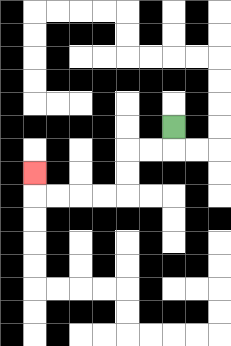{'start': '[7, 5]', 'end': '[1, 7]', 'path_directions': 'D,L,L,D,D,L,L,L,L,U', 'path_coordinates': '[[7, 5], [7, 6], [6, 6], [5, 6], [5, 7], [5, 8], [4, 8], [3, 8], [2, 8], [1, 8], [1, 7]]'}